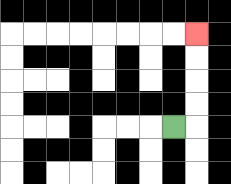{'start': '[7, 5]', 'end': '[8, 1]', 'path_directions': 'R,U,U,U,U', 'path_coordinates': '[[7, 5], [8, 5], [8, 4], [8, 3], [8, 2], [8, 1]]'}